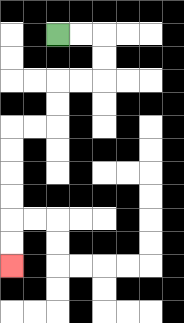{'start': '[2, 1]', 'end': '[0, 11]', 'path_directions': 'R,R,D,D,L,L,D,D,L,L,D,D,D,D,D,D', 'path_coordinates': '[[2, 1], [3, 1], [4, 1], [4, 2], [4, 3], [3, 3], [2, 3], [2, 4], [2, 5], [1, 5], [0, 5], [0, 6], [0, 7], [0, 8], [0, 9], [0, 10], [0, 11]]'}